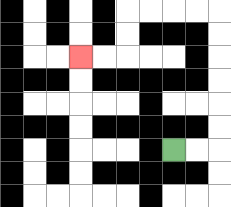{'start': '[7, 6]', 'end': '[3, 2]', 'path_directions': 'R,R,U,U,U,U,U,U,L,L,L,L,D,D,L,L', 'path_coordinates': '[[7, 6], [8, 6], [9, 6], [9, 5], [9, 4], [9, 3], [9, 2], [9, 1], [9, 0], [8, 0], [7, 0], [6, 0], [5, 0], [5, 1], [5, 2], [4, 2], [3, 2]]'}